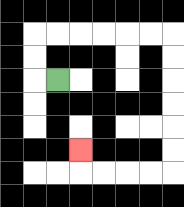{'start': '[2, 3]', 'end': '[3, 6]', 'path_directions': 'L,U,U,R,R,R,R,R,R,D,D,D,D,D,D,L,L,L,L,U', 'path_coordinates': '[[2, 3], [1, 3], [1, 2], [1, 1], [2, 1], [3, 1], [4, 1], [5, 1], [6, 1], [7, 1], [7, 2], [7, 3], [7, 4], [7, 5], [7, 6], [7, 7], [6, 7], [5, 7], [4, 7], [3, 7], [3, 6]]'}